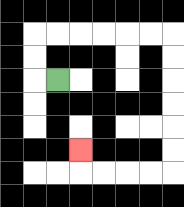{'start': '[2, 3]', 'end': '[3, 6]', 'path_directions': 'L,U,U,R,R,R,R,R,R,D,D,D,D,D,D,L,L,L,L,U', 'path_coordinates': '[[2, 3], [1, 3], [1, 2], [1, 1], [2, 1], [3, 1], [4, 1], [5, 1], [6, 1], [7, 1], [7, 2], [7, 3], [7, 4], [7, 5], [7, 6], [7, 7], [6, 7], [5, 7], [4, 7], [3, 7], [3, 6]]'}